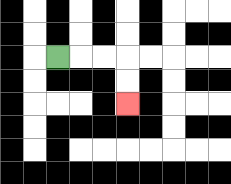{'start': '[2, 2]', 'end': '[5, 4]', 'path_directions': 'R,R,R,D,D', 'path_coordinates': '[[2, 2], [3, 2], [4, 2], [5, 2], [5, 3], [5, 4]]'}